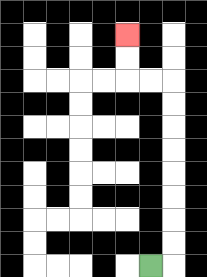{'start': '[6, 11]', 'end': '[5, 1]', 'path_directions': 'R,U,U,U,U,U,U,U,U,L,L,U,U', 'path_coordinates': '[[6, 11], [7, 11], [7, 10], [7, 9], [7, 8], [7, 7], [7, 6], [7, 5], [7, 4], [7, 3], [6, 3], [5, 3], [5, 2], [5, 1]]'}